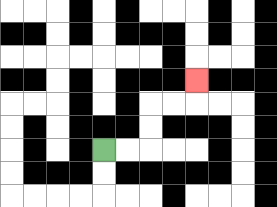{'start': '[4, 6]', 'end': '[8, 3]', 'path_directions': 'R,R,U,U,R,R,U', 'path_coordinates': '[[4, 6], [5, 6], [6, 6], [6, 5], [6, 4], [7, 4], [8, 4], [8, 3]]'}